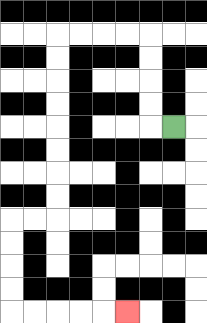{'start': '[7, 5]', 'end': '[5, 13]', 'path_directions': 'L,U,U,U,U,L,L,L,L,D,D,D,D,D,D,D,D,L,L,D,D,D,D,R,R,R,R,R', 'path_coordinates': '[[7, 5], [6, 5], [6, 4], [6, 3], [6, 2], [6, 1], [5, 1], [4, 1], [3, 1], [2, 1], [2, 2], [2, 3], [2, 4], [2, 5], [2, 6], [2, 7], [2, 8], [2, 9], [1, 9], [0, 9], [0, 10], [0, 11], [0, 12], [0, 13], [1, 13], [2, 13], [3, 13], [4, 13], [5, 13]]'}